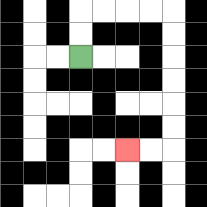{'start': '[3, 2]', 'end': '[5, 6]', 'path_directions': 'U,U,R,R,R,R,D,D,D,D,D,D,L,L', 'path_coordinates': '[[3, 2], [3, 1], [3, 0], [4, 0], [5, 0], [6, 0], [7, 0], [7, 1], [7, 2], [7, 3], [7, 4], [7, 5], [7, 6], [6, 6], [5, 6]]'}